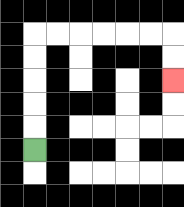{'start': '[1, 6]', 'end': '[7, 3]', 'path_directions': 'U,U,U,U,U,R,R,R,R,R,R,D,D', 'path_coordinates': '[[1, 6], [1, 5], [1, 4], [1, 3], [1, 2], [1, 1], [2, 1], [3, 1], [4, 1], [5, 1], [6, 1], [7, 1], [7, 2], [7, 3]]'}